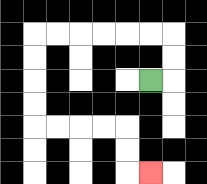{'start': '[6, 3]', 'end': '[6, 7]', 'path_directions': 'R,U,U,L,L,L,L,L,L,D,D,D,D,R,R,R,R,D,D,R', 'path_coordinates': '[[6, 3], [7, 3], [7, 2], [7, 1], [6, 1], [5, 1], [4, 1], [3, 1], [2, 1], [1, 1], [1, 2], [1, 3], [1, 4], [1, 5], [2, 5], [3, 5], [4, 5], [5, 5], [5, 6], [5, 7], [6, 7]]'}